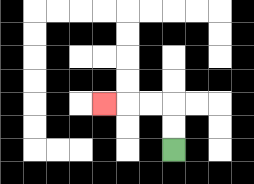{'start': '[7, 6]', 'end': '[4, 4]', 'path_directions': 'U,U,L,L,L', 'path_coordinates': '[[7, 6], [7, 5], [7, 4], [6, 4], [5, 4], [4, 4]]'}